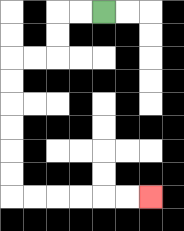{'start': '[4, 0]', 'end': '[6, 8]', 'path_directions': 'L,L,D,D,L,L,D,D,D,D,D,D,R,R,R,R,R,R', 'path_coordinates': '[[4, 0], [3, 0], [2, 0], [2, 1], [2, 2], [1, 2], [0, 2], [0, 3], [0, 4], [0, 5], [0, 6], [0, 7], [0, 8], [1, 8], [2, 8], [3, 8], [4, 8], [5, 8], [6, 8]]'}